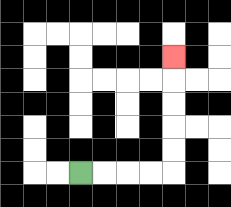{'start': '[3, 7]', 'end': '[7, 2]', 'path_directions': 'R,R,R,R,U,U,U,U,U', 'path_coordinates': '[[3, 7], [4, 7], [5, 7], [6, 7], [7, 7], [7, 6], [7, 5], [7, 4], [7, 3], [7, 2]]'}